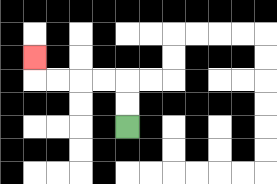{'start': '[5, 5]', 'end': '[1, 2]', 'path_directions': 'U,U,L,L,L,L,U', 'path_coordinates': '[[5, 5], [5, 4], [5, 3], [4, 3], [3, 3], [2, 3], [1, 3], [1, 2]]'}